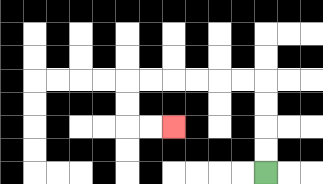{'start': '[11, 7]', 'end': '[7, 5]', 'path_directions': 'U,U,U,U,L,L,L,L,L,L,D,D,R,R', 'path_coordinates': '[[11, 7], [11, 6], [11, 5], [11, 4], [11, 3], [10, 3], [9, 3], [8, 3], [7, 3], [6, 3], [5, 3], [5, 4], [5, 5], [6, 5], [7, 5]]'}